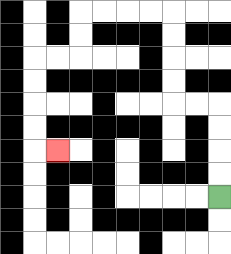{'start': '[9, 8]', 'end': '[2, 6]', 'path_directions': 'U,U,U,U,L,L,U,U,U,U,L,L,L,L,D,D,L,L,D,D,D,D,R', 'path_coordinates': '[[9, 8], [9, 7], [9, 6], [9, 5], [9, 4], [8, 4], [7, 4], [7, 3], [7, 2], [7, 1], [7, 0], [6, 0], [5, 0], [4, 0], [3, 0], [3, 1], [3, 2], [2, 2], [1, 2], [1, 3], [1, 4], [1, 5], [1, 6], [2, 6]]'}